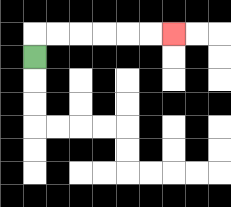{'start': '[1, 2]', 'end': '[7, 1]', 'path_directions': 'U,R,R,R,R,R,R', 'path_coordinates': '[[1, 2], [1, 1], [2, 1], [3, 1], [4, 1], [5, 1], [6, 1], [7, 1]]'}